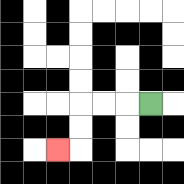{'start': '[6, 4]', 'end': '[2, 6]', 'path_directions': 'L,L,L,D,D,L', 'path_coordinates': '[[6, 4], [5, 4], [4, 4], [3, 4], [3, 5], [3, 6], [2, 6]]'}